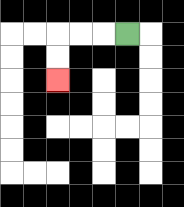{'start': '[5, 1]', 'end': '[2, 3]', 'path_directions': 'L,L,L,D,D', 'path_coordinates': '[[5, 1], [4, 1], [3, 1], [2, 1], [2, 2], [2, 3]]'}